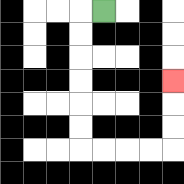{'start': '[4, 0]', 'end': '[7, 3]', 'path_directions': 'L,D,D,D,D,D,D,R,R,R,R,U,U,U', 'path_coordinates': '[[4, 0], [3, 0], [3, 1], [3, 2], [3, 3], [3, 4], [3, 5], [3, 6], [4, 6], [5, 6], [6, 6], [7, 6], [7, 5], [7, 4], [7, 3]]'}